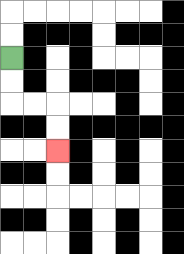{'start': '[0, 2]', 'end': '[2, 6]', 'path_directions': 'D,D,R,R,D,D', 'path_coordinates': '[[0, 2], [0, 3], [0, 4], [1, 4], [2, 4], [2, 5], [2, 6]]'}